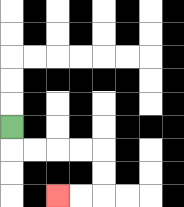{'start': '[0, 5]', 'end': '[2, 8]', 'path_directions': 'D,R,R,R,R,D,D,L,L', 'path_coordinates': '[[0, 5], [0, 6], [1, 6], [2, 6], [3, 6], [4, 6], [4, 7], [4, 8], [3, 8], [2, 8]]'}